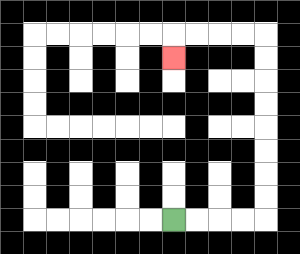{'start': '[7, 9]', 'end': '[7, 2]', 'path_directions': 'R,R,R,R,U,U,U,U,U,U,U,U,L,L,L,L,D', 'path_coordinates': '[[7, 9], [8, 9], [9, 9], [10, 9], [11, 9], [11, 8], [11, 7], [11, 6], [11, 5], [11, 4], [11, 3], [11, 2], [11, 1], [10, 1], [9, 1], [8, 1], [7, 1], [7, 2]]'}